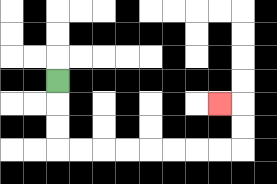{'start': '[2, 3]', 'end': '[9, 4]', 'path_directions': 'D,D,D,R,R,R,R,R,R,R,R,U,U,L', 'path_coordinates': '[[2, 3], [2, 4], [2, 5], [2, 6], [3, 6], [4, 6], [5, 6], [6, 6], [7, 6], [8, 6], [9, 6], [10, 6], [10, 5], [10, 4], [9, 4]]'}